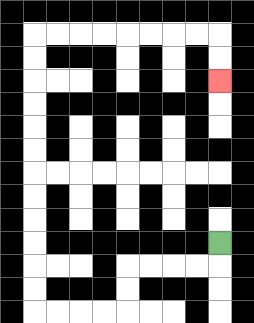{'start': '[9, 10]', 'end': '[9, 3]', 'path_directions': 'D,L,L,L,L,D,D,L,L,L,L,U,U,U,U,U,U,U,U,U,U,U,U,R,R,R,R,R,R,R,R,D,D', 'path_coordinates': '[[9, 10], [9, 11], [8, 11], [7, 11], [6, 11], [5, 11], [5, 12], [5, 13], [4, 13], [3, 13], [2, 13], [1, 13], [1, 12], [1, 11], [1, 10], [1, 9], [1, 8], [1, 7], [1, 6], [1, 5], [1, 4], [1, 3], [1, 2], [1, 1], [2, 1], [3, 1], [4, 1], [5, 1], [6, 1], [7, 1], [8, 1], [9, 1], [9, 2], [9, 3]]'}